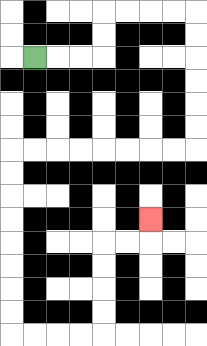{'start': '[1, 2]', 'end': '[6, 9]', 'path_directions': 'R,R,R,U,U,R,R,R,R,D,D,D,D,D,D,L,L,L,L,L,L,L,L,D,D,D,D,D,D,D,D,R,R,R,R,U,U,U,U,R,R,U', 'path_coordinates': '[[1, 2], [2, 2], [3, 2], [4, 2], [4, 1], [4, 0], [5, 0], [6, 0], [7, 0], [8, 0], [8, 1], [8, 2], [8, 3], [8, 4], [8, 5], [8, 6], [7, 6], [6, 6], [5, 6], [4, 6], [3, 6], [2, 6], [1, 6], [0, 6], [0, 7], [0, 8], [0, 9], [0, 10], [0, 11], [0, 12], [0, 13], [0, 14], [1, 14], [2, 14], [3, 14], [4, 14], [4, 13], [4, 12], [4, 11], [4, 10], [5, 10], [6, 10], [6, 9]]'}